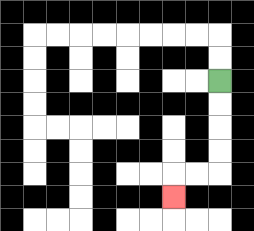{'start': '[9, 3]', 'end': '[7, 8]', 'path_directions': 'D,D,D,D,L,L,D', 'path_coordinates': '[[9, 3], [9, 4], [9, 5], [9, 6], [9, 7], [8, 7], [7, 7], [7, 8]]'}